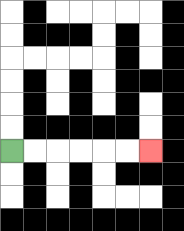{'start': '[0, 6]', 'end': '[6, 6]', 'path_directions': 'R,R,R,R,R,R', 'path_coordinates': '[[0, 6], [1, 6], [2, 6], [3, 6], [4, 6], [5, 6], [6, 6]]'}